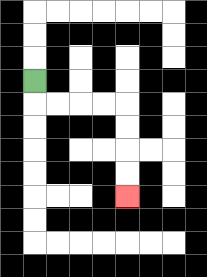{'start': '[1, 3]', 'end': '[5, 8]', 'path_directions': 'D,R,R,R,R,D,D,D,D', 'path_coordinates': '[[1, 3], [1, 4], [2, 4], [3, 4], [4, 4], [5, 4], [5, 5], [5, 6], [5, 7], [5, 8]]'}